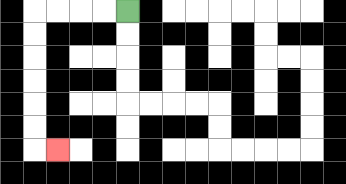{'start': '[5, 0]', 'end': '[2, 6]', 'path_directions': 'L,L,L,L,D,D,D,D,D,D,R', 'path_coordinates': '[[5, 0], [4, 0], [3, 0], [2, 0], [1, 0], [1, 1], [1, 2], [1, 3], [1, 4], [1, 5], [1, 6], [2, 6]]'}